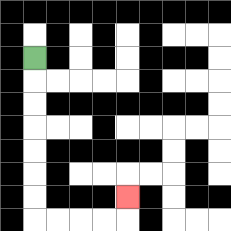{'start': '[1, 2]', 'end': '[5, 8]', 'path_directions': 'D,D,D,D,D,D,D,R,R,R,R,U', 'path_coordinates': '[[1, 2], [1, 3], [1, 4], [1, 5], [1, 6], [1, 7], [1, 8], [1, 9], [2, 9], [3, 9], [4, 9], [5, 9], [5, 8]]'}